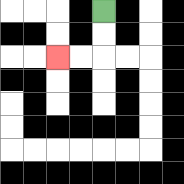{'start': '[4, 0]', 'end': '[2, 2]', 'path_directions': 'D,D,L,L', 'path_coordinates': '[[4, 0], [4, 1], [4, 2], [3, 2], [2, 2]]'}